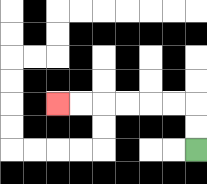{'start': '[8, 6]', 'end': '[2, 4]', 'path_directions': 'U,U,L,L,L,L,L,L', 'path_coordinates': '[[8, 6], [8, 5], [8, 4], [7, 4], [6, 4], [5, 4], [4, 4], [3, 4], [2, 4]]'}